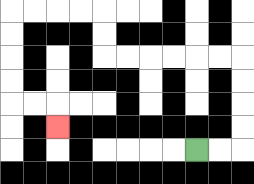{'start': '[8, 6]', 'end': '[2, 5]', 'path_directions': 'R,R,U,U,U,U,L,L,L,L,L,L,U,U,L,L,L,L,D,D,D,D,R,R,D', 'path_coordinates': '[[8, 6], [9, 6], [10, 6], [10, 5], [10, 4], [10, 3], [10, 2], [9, 2], [8, 2], [7, 2], [6, 2], [5, 2], [4, 2], [4, 1], [4, 0], [3, 0], [2, 0], [1, 0], [0, 0], [0, 1], [0, 2], [0, 3], [0, 4], [1, 4], [2, 4], [2, 5]]'}